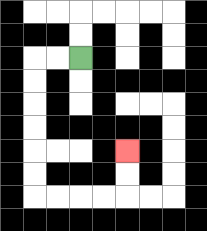{'start': '[3, 2]', 'end': '[5, 6]', 'path_directions': 'L,L,D,D,D,D,D,D,R,R,R,R,U,U', 'path_coordinates': '[[3, 2], [2, 2], [1, 2], [1, 3], [1, 4], [1, 5], [1, 6], [1, 7], [1, 8], [2, 8], [3, 8], [4, 8], [5, 8], [5, 7], [5, 6]]'}